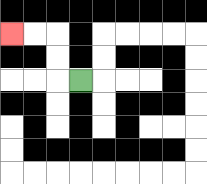{'start': '[3, 3]', 'end': '[0, 1]', 'path_directions': 'L,U,U,L,L', 'path_coordinates': '[[3, 3], [2, 3], [2, 2], [2, 1], [1, 1], [0, 1]]'}